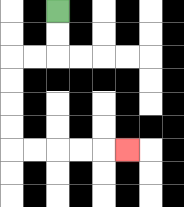{'start': '[2, 0]', 'end': '[5, 6]', 'path_directions': 'D,D,L,L,D,D,D,D,R,R,R,R,R', 'path_coordinates': '[[2, 0], [2, 1], [2, 2], [1, 2], [0, 2], [0, 3], [0, 4], [0, 5], [0, 6], [1, 6], [2, 6], [3, 6], [4, 6], [5, 6]]'}